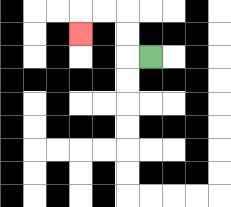{'start': '[6, 2]', 'end': '[3, 1]', 'path_directions': 'L,U,U,L,L,D', 'path_coordinates': '[[6, 2], [5, 2], [5, 1], [5, 0], [4, 0], [3, 0], [3, 1]]'}